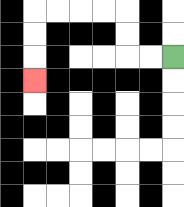{'start': '[7, 2]', 'end': '[1, 3]', 'path_directions': 'L,L,U,U,L,L,L,L,D,D,D', 'path_coordinates': '[[7, 2], [6, 2], [5, 2], [5, 1], [5, 0], [4, 0], [3, 0], [2, 0], [1, 0], [1, 1], [1, 2], [1, 3]]'}